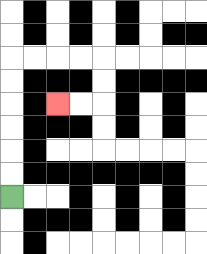{'start': '[0, 8]', 'end': '[2, 4]', 'path_directions': 'U,U,U,U,U,U,R,R,R,R,D,D,L,L', 'path_coordinates': '[[0, 8], [0, 7], [0, 6], [0, 5], [0, 4], [0, 3], [0, 2], [1, 2], [2, 2], [3, 2], [4, 2], [4, 3], [4, 4], [3, 4], [2, 4]]'}